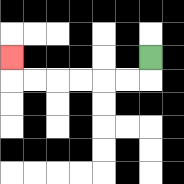{'start': '[6, 2]', 'end': '[0, 2]', 'path_directions': 'D,L,L,L,L,L,L,U', 'path_coordinates': '[[6, 2], [6, 3], [5, 3], [4, 3], [3, 3], [2, 3], [1, 3], [0, 3], [0, 2]]'}